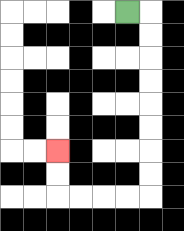{'start': '[5, 0]', 'end': '[2, 6]', 'path_directions': 'R,D,D,D,D,D,D,D,D,L,L,L,L,U,U', 'path_coordinates': '[[5, 0], [6, 0], [6, 1], [6, 2], [6, 3], [6, 4], [6, 5], [6, 6], [6, 7], [6, 8], [5, 8], [4, 8], [3, 8], [2, 8], [2, 7], [2, 6]]'}